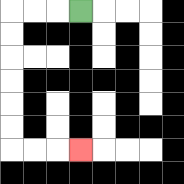{'start': '[3, 0]', 'end': '[3, 6]', 'path_directions': 'L,L,L,D,D,D,D,D,D,R,R,R', 'path_coordinates': '[[3, 0], [2, 0], [1, 0], [0, 0], [0, 1], [0, 2], [0, 3], [0, 4], [0, 5], [0, 6], [1, 6], [2, 6], [3, 6]]'}